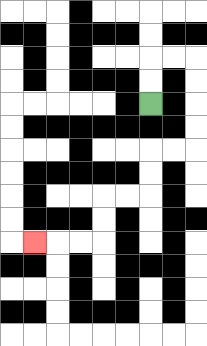{'start': '[6, 4]', 'end': '[1, 10]', 'path_directions': 'U,U,R,R,D,D,D,D,L,L,D,D,L,L,D,D,L,L,L', 'path_coordinates': '[[6, 4], [6, 3], [6, 2], [7, 2], [8, 2], [8, 3], [8, 4], [8, 5], [8, 6], [7, 6], [6, 6], [6, 7], [6, 8], [5, 8], [4, 8], [4, 9], [4, 10], [3, 10], [2, 10], [1, 10]]'}